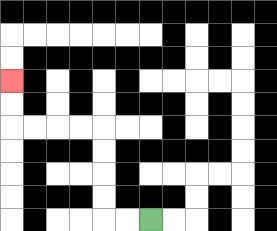{'start': '[6, 9]', 'end': '[0, 3]', 'path_directions': 'L,L,U,U,U,U,L,L,L,L,U,U', 'path_coordinates': '[[6, 9], [5, 9], [4, 9], [4, 8], [4, 7], [4, 6], [4, 5], [3, 5], [2, 5], [1, 5], [0, 5], [0, 4], [0, 3]]'}